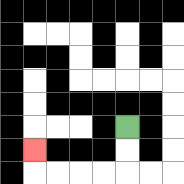{'start': '[5, 5]', 'end': '[1, 6]', 'path_directions': 'D,D,L,L,L,L,U', 'path_coordinates': '[[5, 5], [5, 6], [5, 7], [4, 7], [3, 7], [2, 7], [1, 7], [1, 6]]'}